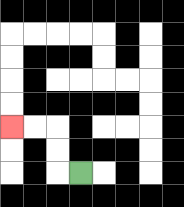{'start': '[3, 7]', 'end': '[0, 5]', 'path_directions': 'L,U,U,L,L', 'path_coordinates': '[[3, 7], [2, 7], [2, 6], [2, 5], [1, 5], [0, 5]]'}